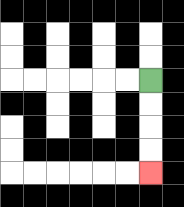{'start': '[6, 3]', 'end': '[6, 7]', 'path_directions': 'D,D,D,D', 'path_coordinates': '[[6, 3], [6, 4], [6, 5], [6, 6], [6, 7]]'}